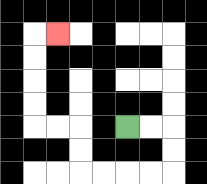{'start': '[5, 5]', 'end': '[2, 1]', 'path_directions': 'R,R,D,D,L,L,L,L,U,U,L,L,U,U,U,U,R', 'path_coordinates': '[[5, 5], [6, 5], [7, 5], [7, 6], [7, 7], [6, 7], [5, 7], [4, 7], [3, 7], [3, 6], [3, 5], [2, 5], [1, 5], [1, 4], [1, 3], [1, 2], [1, 1], [2, 1]]'}